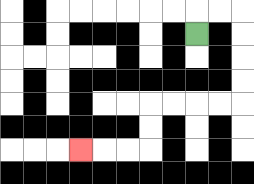{'start': '[8, 1]', 'end': '[3, 6]', 'path_directions': 'U,R,R,D,D,D,D,L,L,L,L,D,D,L,L,L', 'path_coordinates': '[[8, 1], [8, 0], [9, 0], [10, 0], [10, 1], [10, 2], [10, 3], [10, 4], [9, 4], [8, 4], [7, 4], [6, 4], [6, 5], [6, 6], [5, 6], [4, 6], [3, 6]]'}